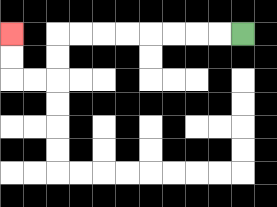{'start': '[10, 1]', 'end': '[0, 1]', 'path_directions': 'L,L,L,L,L,L,L,L,D,D,L,L,U,U', 'path_coordinates': '[[10, 1], [9, 1], [8, 1], [7, 1], [6, 1], [5, 1], [4, 1], [3, 1], [2, 1], [2, 2], [2, 3], [1, 3], [0, 3], [0, 2], [0, 1]]'}